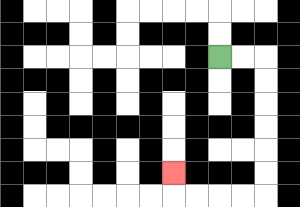{'start': '[9, 2]', 'end': '[7, 7]', 'path_directions': 'R,R,D,D,D,D,D,D,L,L,L,L,U', 'path_coordinates': '[[9, 2], [10, 2], [11, 2], [11, 3], [11, 4], [11, 5], [11, 6], [11, 7], [11, 8], [10, 8], [9, 8], [8, 8], [7, 8], [7, 7]]'}